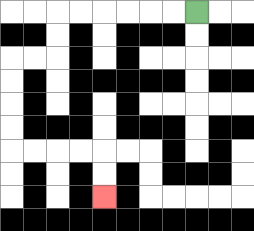{'start': '[8, 0]', 'end': '[4, 8]', 'path_directions': 'L,L,L,L,L,L,D,D,L,L,D,D,D,D,R,R,R,R,D,D', 'path_coordinates': '[[8, 0], [7, 0], [6, 0], [5, 0], [4, 0], [3, 0], [2, 0], [2, 1], [2, 2], [1, 2], [0, 2], [0, 3], [0, 4], [0, 5], [0, 6], [1, 6], [2, 6], [3, 6], [4, 6], [4, 7], [4, 8]]'}